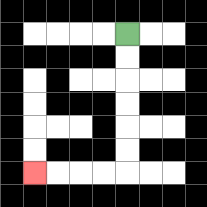{'start': '[5, 1]', 'end': '[1, 7]', 'path_directions': 'D,D,D,D,D,D,L,L,L,L', 'path_coordinates': '[[5, 1], [5, 2], [5, 3], [5, 4], [5, 5], [5, 6], [5, 7], [4, 7], [3, 7], [2, 7], [1, 7]]'}